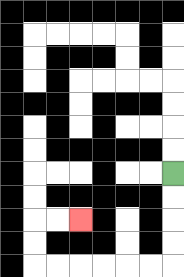{'start': '[7, 7]', 'end': '[3, 9]', 'path_directions': 'D,D,D,D,L,L,L,L,L,L,U,U,R,R', 'path_coordinates': '[[7, 7], [7, 8], [7, 9], [7, 10], [7, 11], [6, 11], [5, 11], [4, 11], [3, 11], [2, 11], [1, 11], [1, 10], [1, 9], [2, 9], [3, 9]]'}